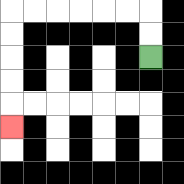{'start': '[6, 2]', 'end': '[0, 5]', 'path_directions': 'U,U,L,L,L,L,L,L,D,D,D,D,D', 'path_coordinates': '[[6, 2], [6, 1], [6, 0], [5, 0], [4, 0], [3, 0], [2, 0], [1, 0], [0, 0], [0, 1], [0, 2], [0, 3], [0, 4], [0, 5]]'}